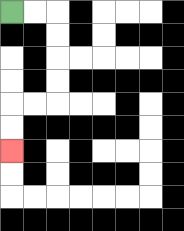{'start': '[0, 0]', 'end': '[0, 6]', 'path_directions': 'R,R,D,D,D,D,L,L,D,D', 'path_coordinates': '[[0, 0], [1, 0], [2, 0], [2, 1], [2, 2], [2, 3], [2, 4], [1, 4], [0, 4], [0, 5], [0, 6]]'}